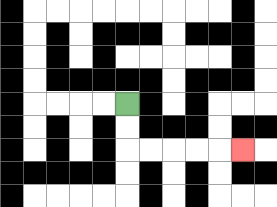{'start': '[5, 4]', 'end': '[10, 6]', 'path_directions': 'D,D,R,R,R,R,R', 'path_coordinates': '[[5, 4], [5, 5], [5, 6], [6, 6], [7, 6], [8, 6], [9, 6], [10, 6]]'}